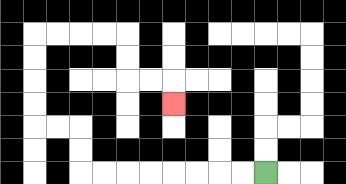{'start': '[11, 7]', 'end': '[7, 4]', 'path_directions': 'L,L,L,L,L,L,L,L,U,U,L,L,U,U,U,U,R,R,R,R,D,D,R,R,D', 'path_coordinates': '[[11, 7], [10, 7], [9, 7], [8, 7], [7, 7], [6, 7], [5, 7], [4, 7], [3, 7], [3, 6], [3, 5], [2, 5], [1, 5], [1, 4], [1, 3], [1, 2], [1, 1], [2, 1], [3, 1], [4, 1], [5, 1], [5, 2], [5, 3], [6, 3], [7, 3], [7, 4]]'}